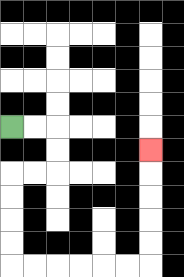{'start': '[0, 5]', 'end': '[6, 6]', 'path_directions': 'R,R,D,D,L,L,D,D,D,D,R,R,R,R,R,R,U,U,U,U,U', 'path_coordinates': '[[0, 5], [1, 5], [2, 5], [2, 6], [2, 7], [1, 7], [0, 7], [0, 8], [0, 9], [0, 10], [0, 11], [1, 11], [2, 11], [3, 11], [4, 11], [5, 11], [6, 11], [6, 10], [6, 9], [6, 8], [6, 7], [6, 6]]'}